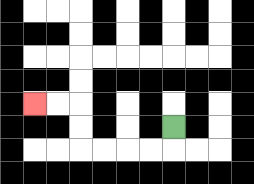{'start': '[7, 5]', 'end': '[1, 4]', 'path_directions': 'D,L,L,L,L,U,U,L,L', 'path_coordinates': '[[7, 5], [7, 6], [6, 6], [5, 6], [4, 6], [3, 6], [3, 5], [3, 4], [2, 4], [1, 4]]'}